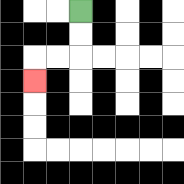{'start': '[3, 0]', 'end': '[1, 3]', 'path_directions': 'D,D,L,L,D', 'path_coordinates': '[[3, 0], [3, 1], [3, 2], [2, 2], [1, 2], [1, 3]]'}